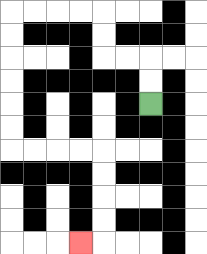{'start': '[6, 4]', 'end': '[3, 10]', 'path_directions': 'U,U,L,L,U,U,L,L,L,L,D,D,D,D,D,D,R,R,R,R,D,D,D,D,L', 'path_coordinates': '[[6, 4], [6, 3], [6, 2], [5, 2], [4, 2], [4, 1], [4, 0], [3, 0], [2, 0], [1, 0], [0, 0], [0, 1], [0, 2], [0, 3], [0, 4], [0, 5], [0, 6], [1, 6], [2, 6], [3, 6], [4, 6], [4, 7], [4, 8], [4, 9], [4, 10], [3, 10]]'}